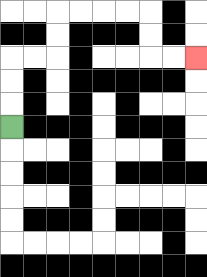{'start': '[0, 5]', 'end': '[8, 2]', 'path_directions': 'U,U,U,R,R,U,U,R,R,R,R,D,D,R,R', 'path_coordinates': '[[0, 5], [0, 4], [0, 3], [0, 2], [1, 2], [2, 2], [2, 1], [2, 0], [3, 0], [4, 0], [5, 0], [6, 0], [6, 1], [6, 2], [7, 2], [8, 2]]'}